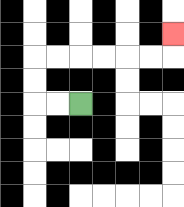{'start': '[3, 4]', 'end': '[7, 1]', 'path_directions': 'L,L,U,U,R,R,R,R,R,R,U', 'path_coordinates': '[[3, 4], [2, 4], [1, 4], [1, 3], [1, 2], [2, 2], [3, 2], [4, 2], [5, 2], [6, 2], [7, 2], [7, 1]]'}